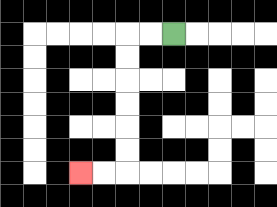{'start': '[7, 1]', 'end': '[3, 7]', 'path_directions': 'L,L,D,D,D,D,D,D,L,L', 'path_coordinates': '[[7, 1], [6, 1], [5, 1], [5, 2], [5, 3], [5, 4], [5, 5], [5, 6], [5, 7], [4, 7], [3, 7]]'}